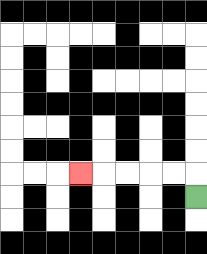{'start': '[8, 8]', 'end': '[3, 7]', 'path_directions': 'U,L,L,L,L,L', 'path_coordinates': '[[8, 8], [8, 7], [7, 7], [6, 7], [5, 7], [4, 7], [3, 7]]'}